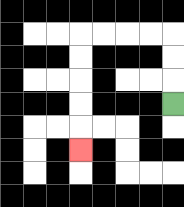{'start': '[7, 4]', 'end': '[3, 6]', 'path_directions': 'U,U,U,L,L,L,L,D,D,D,D,D', 'path_coordinates': '[[7, 4], [7, 3], [7, 2], [7, 1], [6, 1], [5, 1], [4, 1], [3, 1], [3, 2], [3, 3], [3, 4], [3, 5], [3, 6]]'}